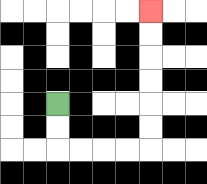{'start': '[2, 4]', 'end': '[6, 0]', 'path_directions': 'D,D,R,R,R,R,U,U,U,U,U,U', 'path_coordinates': '[[2, 4], [2, 5], [2, 6], [3, 6], [4, 6], [5, 6], [6, 6], [6, 5], [6, 4], [6, 3], [6, 2], [6, 1], [6, 0]]'}